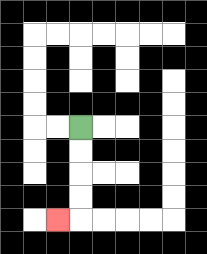{'start': '[3, 5]', 'end': '[2, 9]', 'path_directions': 'D,D,D,D,L', 'path_coordinates': '[[3, 5], [3, 6], [3, 7], [3, 8], [3, 9], [2, 9]]'}